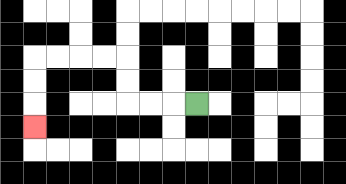{'start': '[8, 4]', 'end': '[1, 5]', 'path_directions': 'L,L,L,U,U,L,L,L,L,D,D,D', 'path_coordinates': '[[8, 4], [7, 4], [6, 4], [5, 4], [5, 3], [5, 2], [4, 2], [3, 2], [2, 2], [1, 2], [1, 3], [1, 4], [1, 5]]'}